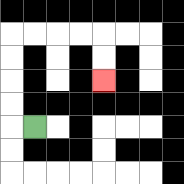{'start': '[1, 5]', 'end': '[4, 3]', 'path_directions': 'L,U,U,U,U,R,R,R,R,D,D', 'path_coordinates': '[[1, 5], [0, 5], [0, 4], [0, 3], [0, 2], [0, 1], [1, 1], [2, 1], [3, 1], [4, 1], [4, 2], [4, 3]]'}